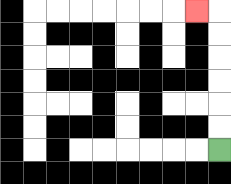{'start': '[9, 6]', 'end': '[8, 0]', 'path_directions': 'U,U,U,U,U,U,L', 'path_coordinates': '[[9, 6], [9, 5], [9, 4], [9, 3], [9, 2], [9, 1], [9, 0], [8, 0]]'}